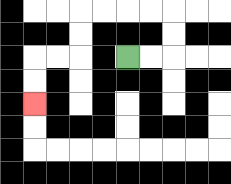{'start': '[5, 2]', 'end': '[1, 4]', 'path_directions': 'R,R,U,U,L,L,L,L,D,D,L,L,D,D', 'path_coordinates': '[[5, 2], [6, 2], [7, 2], [7, 1], [7, 0], [6, 0], [5, 0], [4, 0], [3, 0], [3, 1], [3, 2], [2, 2], [1, 2], [1, 3], [1, 4]]'}